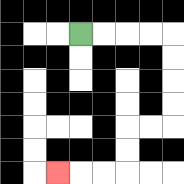{'start': '[3, 1]', 'end': '[2, 7]', 'path_directions': 'R,R,R,R,D,D,D,D,L,L,D,D,L,L,L', 'path_coordinates': '[[3, 1], [4, 1], [5, 1], [6, 1], [7, 1], [7, 2], [7, 3], [7, 4], [7, 5], [6, 5], [5, 5], [5, 6], [5, 7], [4, 7], [3, 7], [2, 7]]'}